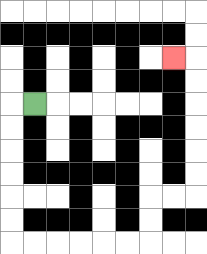{'start': '[1, 4]', 'end': '[7, 2]', 'path_directions': 'L,D,D,D,D,D,D,R,R,R,R,R,R,U,U,R,R,U,U,U,U,U,U,L', 'path_coordinates': '[[1, 4], [0, 4], [0, 5], [0, 6], [0, 7], [0, 8], [0, 9], [0, 10], [1, 10], [2, 10], [3, 10], [4, 10], [5, 10], [6, 10], [6, 9], [6, 8], [7, 8], [8, 8], [8, 7], [8, 6], [8, 5], [8, 4], [8, 3], [8, 2], [7, 2]]'}